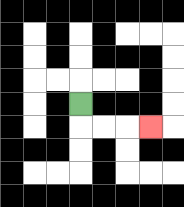{'start': '[3, 4]', 'end': '[6, 5]', 'path_directions': 'D,R,R,R', 'path_coordinates': '[[3, 4], [3, 5], [4, 5], [5, 5], [6, 5]]'}